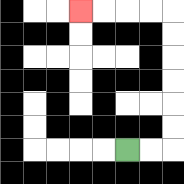{'start': '[5, 6]', 'end': '[3, 0]', 'path_directions': 'R,R,U,U,U,U,U,U,L,L,L,L', 'path_coordinates': '[[5, 6], [6, 6], [7, 6], [7, 5], [7, 4], [7, 3], [7, 2], [7, 1], [7, 0], [6, 0], [5, 0], [4, 0], [3, 0]]'}